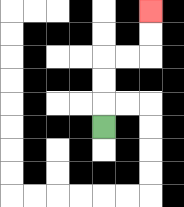{'start': '[4, 5]', 'end': '[6, 0]', 'path_directions': 'U,U,U,R,R,U,U', 'path_coordinates': '[[4, 5], [4, 4], [4, 3], [4, 2], [5, 2], [6, 2], [6, 1], [6, 0]]'}